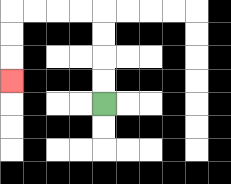{'start': '[4, 4]', 'end': '[0, 3]', 'path_directions': 'U,U,U,U,L,L,L,L,D,D,D', 'path_coordinates': '[[4, 4], [4, 3], [4, 2], [4, 1], [4, 0], [3, 0], [2, 0], [1, 0], [0, 0], [0, 1], [0, 2], [0, 3]]'}